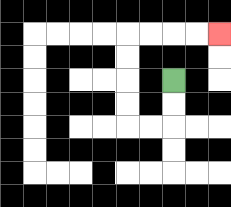{'start': '[7, 3]', 'end': '[9, 1]', 'path_directions': 'D,D,L,L,U,U,U,U,R,R,R,R', 'path_coordinates': '[[7, 3], [7, 4], [7, 5], [6, 5], [5, 5], [5, 4], [5, 3], [5, 2], [5, 1], [6, 1], [7, 1], [8, 1], [9, 1]]'}